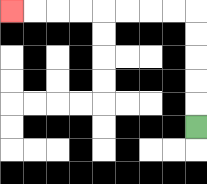{'start': '[8, 5]', 'end': '[0, 0]', 'path_directions': 'U,U,U,U,U,L,L,L,L,L,L,L,L', 'path_coordinates': '[[8, 5], [8, 4], [8, 3], [8, 2], [8, 1], [8, 0], [7, 0], [6, 0], [5, 0], [4, 0], [3, 0], [2, 0], [1, 0], [0, 0]]'}